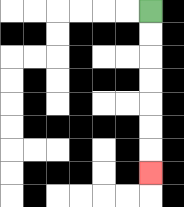{'start': '[6, 0]', 'end': '[6, 7]', 'path_directions': 'D,D,D,D,D,D,D', 'path_coordinates': '[[6, 0], [6, 1], [6, 2], [6, 3], [6, 4], [6, 5], [6, 6], [6, 7]]'}